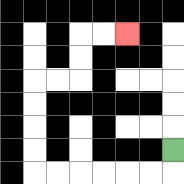{'start': '[7, 6]', 'end': '[5, 1]', 'path_directions': 'D,L,L,L,L,L,L,U,U,U,U,R,R,U,U,R,R', 'path_coordinates': '[[7, 6], [7, 7], [6, 7], [5, 7], [4, 7], [3, 7], [2, 7], [1, 7], [1, 6], [1, 5], [1, 4], [1, 3], [2, 3], [3, 3], [3, 2], [3, 1], [4, 1], [5, 1]]'}